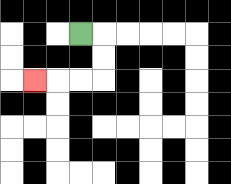{'start': '[3, 1]', 'end': '[1, 3]', 'path_directions': 'R,D,D,L,L,L', 'path_coordinates': '[[3, 1], [4, 1], [4, 2], [4, 3], [3, 3], [2, 3], [1, 3]]'}